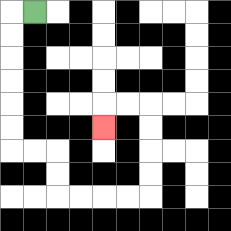{'start': '[1, 0]', 'end': '[4, 5]', 'path_directions': 'L,D,D,D,D,D,D,R,R,D,D,R,R,R,R,U,U,U,U,L,L,D', 'path_coordinates': '[[1, 0], [0, 0], [0, 1], [0, 2], [0, 3], [0, 4], [0, 5], [0, 6], [1, 6], [2, 6], [2, 7], [2, 8], [3, 8], [4, 8], [5, 8], [6, 8], [6, 7], [6, 6], [6, 5], [6, 4], [5, 4], [4, 4], [4, 5]]'}